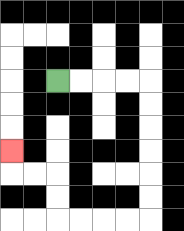{'start': '[2, 3]', 'end': '[0, 6]', 'path_directions': 'R,R,R,R,D,D,D,D,D,D,L,L,L,L,U,U,L,L,U', 'path_coordinates': '[[2, 3], [3, 3], [4, 3], [5, 3], [6, 3], [6, 4], [6, 5], [6, 6], [6, 7], [6, 8], [6, 9], [5, 9], [4, 9], [3, 9], [2, 9], [2, 8], [2, 7], [1, 7], [0, 7], [0, 6]]'}